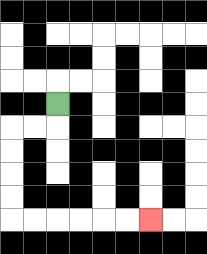{'start': '[2, 4]', 'end': '[6, 9]', 'path_directions': 'D,L,L,D,D,D,D,R,R,R,R,R,R', 'path_coordinates': '[[2, 4], [2, 5], [1, 5], [0, 5], [0, 6], [0, 7], [0, 8], [0, 9], [1, 9], [2, 9], [3, 9], [4, 9], [5, 9], [6, 9]]'}